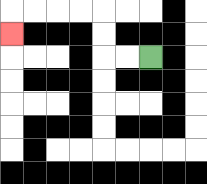{'start': '[6, 2]', 'end': '[0, 1]', 'path_directions': 'L,L,U,U,L,L,L,L,D', 'path_coordinates': '[[6, 2], [5, 2], [4, 2], [4, 1], [4, 0], [3, 0], [2, 0], [1, 0], [0, 0], [0, 1]]'}